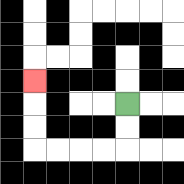{'start': '[5, 4]', 'end': '[1, 3]', 'path_directions': 'D,D,L,L,L,L,U,U,U', 'path_coordinates': '[[5, 4], [5, 5], [5, 6], [4, 6], [3, 6], [2, 6], [1, 6], [1, 5], [1, 4], [1, 3]]'}